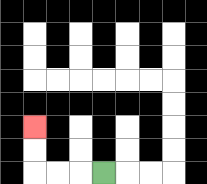{'start': '[4, 7]', 'end': '[1, 5]', 'path_directions': 'L,L,L,U,U', 'path_coordinates': '[[4, 7], [3, 7], [2, 7], [1, 7], [1, 6], [1, 5]]'}